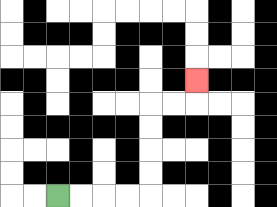{'start': '[2, 8]', 'end': '[8, 3]', 'path_directions': 'R,R,R,R,U,U,U,U,R,R,U', 'path_coordinates': '[[2, 8], [3, 8], [4, 8], [5, 8], [6, 8], [6, 7], [6, 6], [6, 5], [6, 4], [7, 4], [8, 4], [8, 3]]'}